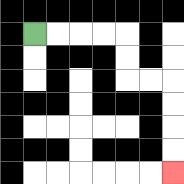{'start': '[1, 1]', 'end': '[7, 7]', 'path_directions': 'R,R,R,R,D,D,R,R,D,D,D,D', 'path_coordinates': '[[1, 1], [2, 1], [3, 1], [4, 1], [5, 1], [5, 2], [5, 3], [6, 3], [7, 3], [7, 4], [7, 5], [7, 6], [7, 7]]'}